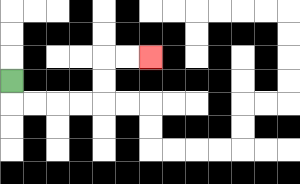{'start': '[0, 3]', 'end': '[6, 2]', 'path_directions': 'D,R,R,R,R,U,U,R,R', 'path_coordinates': '[[0, 3], [0, 4], [1, 4], [2, 4], [3, 4], [4, 4], [4, 3], [4, 2], [5, 2], [6, 2]]'}